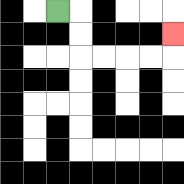{'start': '[2, 0]', 'end': '[7, 1]', 'path_directions': 'R,D,D,R,R,R,R,U', 'path_coordinates': '[[2, 0], [3, 0], [3, 1], [3, 2], [4, 2], [5, 2], [6, 2], [7, 2], [7, 1]]'}